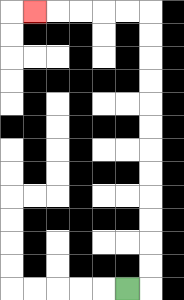{'start': '[5, 12]', 'end': '[1, 0]', 'path_directions': 'R,U,U,U,U,U,U,U,U,U,U,U,U,L,L,L,L,L', 'path_coordinates': '[[5, 12], [6, 12], [6, 11], [6, 10], [6, 9], [6, 8], [6, 7], [6, 6], [6, 5], [6, 4], [6, 3], [6, 2], [6, 1], [6, 0], [5, 0], [4, 0], [3, 0], [2, 0], [1, 0]]'}